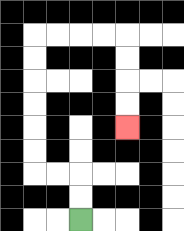{'start': '[3, 9]', 'end': '[5, 5]', 'path_directions': 'U,U,L,L,U,U,U,U,U,U,R,R,R,R,D,D,D,D', 'path_coordinates': '[[3, 9], [3, 8], [3, 7], [2, 7], [1, 7], [1, 6], [1, 5], [1, 4], [1, 3], [1, 2], [1, 1], [2, 1], [3, 1], [4, 1], [5, 1], [5, 2], [5, 3], [5, 4], [5, 5]]'}